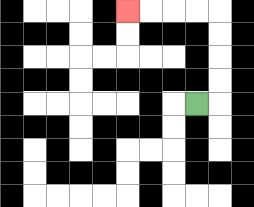{'start': '[8, 4]', 'end': '[5, 0]', 'path_directions': 'R,U,U,U,U,L,L,L,L', 'path_coordinates': '[[8, 4], [9, 4], [9, 3], [9, 2], [9, 1], [9, 0], [8, 0], [7, 0], [6, 0], [5, 0]]'}